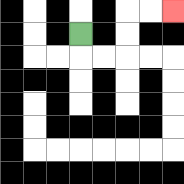{'start': '[3, 1]', 'end': '[7, 0]', 'path_directions': 'D,R,R,U,U,R,R', 'path_coordinates': '[[3, 1], [3, 2], [4, 2], [5, 2], [5, 1], [5, 0], [6, 0], [7, 0]]'}